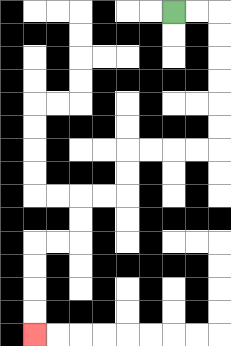{'start': '[7, 0]', 'end': '[1, 14]', 'path_directions': 'R,R,D,D,D,D,D,D,L,L,L,L,D,D,L,L,D,D,L,L,D,D,D,D', 'path_coordinates': '[[7, 0], [8, 0], [9, 0], [9, 1], [9, 2], [9, 3], [9, 4], [9, 5], [9, 6], [8, 6], [7, 6], [6, 6], [5, 6], [5, 7], [5, 8], [4, 8], [3, 8], [3, 9], [3, 10], [2, 10], [1, 10], [1, 11], [1, 12], [1, 13], [1, 14]]'}